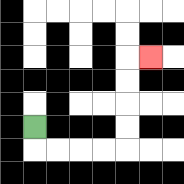{'start': '[1, 5]', 'end': '[6, 2]', 'path_directions': 'D,R,R,R,R,U,U,U,U,R', 'path_coordinates': '[[1, 5], [1, 6], [2, 6], [3, 6], [4, 6], [5, 6], [5, 5], [5, 4], [5, 3], [5, 2], [6, 2]]'}